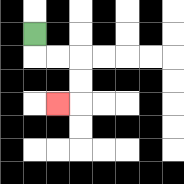{'start': '[1, 1]', 'end': '[2, 4]', 'path_directions': 'D,R,R,D,D,L', 'path_coordinates': '[[1, 1], [1, 2], [2, 2], [3, 2], [3, 3], [3, 4], [2, 4]]'}